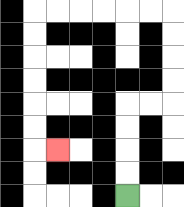{'start': '[5, 8]', 'end': '[2, 6]', 'path_directions': 'U,U,U,U,R,R,U,U,U,U,L,L,L,L,L,L,D,D,D,D,D,D,R', 'path_coordinates': '[[5, 8], [5, 7], [5, 6], [5, 5], [5, 4], [6, 4], [7, 4], [7, 3], [7, 2], [7, 1], [7, 0], [6, 0], [5, 0], [4, 0], [3, 0], [2, 0], [1, 0], [1, 1], [1, 2], [1, 3], [1, 4], [1, 5], [1, 6], [2, 6]]'}